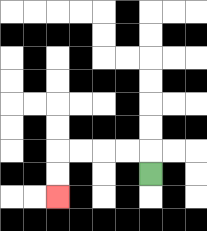{'start': '[6, 7]', 'end': '[2, 8]', 'path_directions': 'U,L,L,L,L,D,D', 'path_coordinates': '[[6, 7], [6, 6], [5, 6], [4, 6], [3, 6], [2, 6], [2, 7], [2, 8]]'}